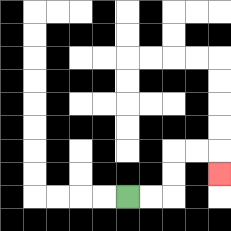{'start': '[5, 8]', 'end': '[9, 7]', 'path_directions': 'R,R,U,U,R,R,D', 'path_coordinates': '[[5, 8], [6, 8], [7, 8], [7, 7], [7, 6], [8, 6], [9, 6], [9, 7]]'}